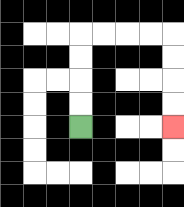{'start': '[3, 5]', 'end': '[7, 5]', 'path_directions': 'U,U,U,U,R,R,R,R,D,D,D,D', 'path_coordinates': '[[3, 5], [3, 4], [3, 3], [3, 2], [3, 1], [4, 1], [5, 1], [6, 1], [7, 1], [7, 2], [7, 3], [7, 4], [7, 5]]'}